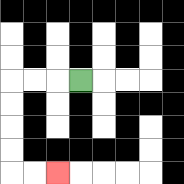{'start': '[3, 3]', 'end': '[2, 7]', 'path_directions': 'L,L,L,D,D,D,D,R,R', 'path_coordinates': '[[3, 3], [2, 3], [1, 3], [0, 3], [0, 4], [0, 5], [0, 6], [0, 7], [1, 7], [2, 7]]'}